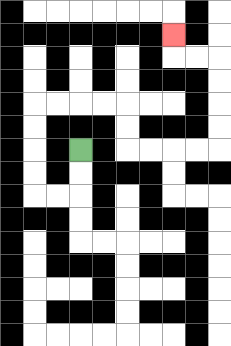{'start': '[3, 6]', 'end': '[7, 1]', 'path_directions': 'D,D,L,L,U,U,U,U,R,R,R,R,D,D,R,R,R,R,U,U,U,U,L,L,U', 'path_coordinates': '[[3, 6], [3, 7], [3, 8], [2, 8], [1, 8], [1, 7], [1, 6], [1, 5], [1, 4], [2, 4], [3, 4], [4, 4], [5, 4], [5, 5], [5, 6], [6, 6], [7, 6], [8, 6], [9, 6], [9, 5], [9, 4], [9, 3], [9, 2], [8, 2], [7, 2], [7, 1]]'}